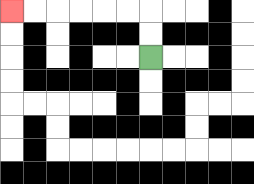{'start': '[6, 2]', 'end': '[0, 0]', 'path_directions': 'U,U,L,L,L,L,L,L', 'path_coordinates': '[[6, 2], [6, 1], [6, 0], [5, 0], [4, 0], [3, 0], [2, 0], [1, 0], [0, 0]]'}